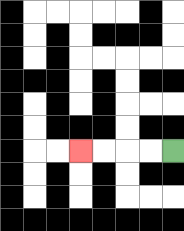{'start': '[7, 6]', 'end': '[3, 6]', 'path_directions': 'L,L,L,L', 'path_coordinates': '[[7, 6], [6, 6], [5, 6], [4, 6], [3, 6]]'}